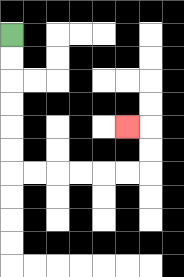{'start': '[0, 1]', 'end': '[5, 5]', 'path_directions': 'D,D,D,D,D,D,R,R,R,R,R,R,U,U,L', 'path_coordinates': '[[0, 1], [0, 2], [0, 3], [0, 4], [0, 5], [0, 6], [0, 7], [1, 7], [2, 7], [3, 7], [4, 7], [5, 7], [6, 7], [6, 6], [6, 5], [5, 5]]'}